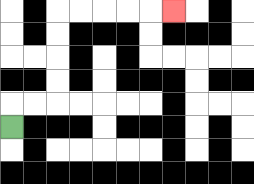{'start': '[0, 5]', 'end': '[7, 0]', 'path_directions': 'U,R,R,U,U,U,U,R,R,R,R,R', 'path_coordinates': '[[0, 5], [0, 4], [1, 4], [2, 4], [2, 3], [2, 2], [2, 1], [2, 0], [3, 0], [4, 0], [5, 0], [6, 0], [7, 0]]'}